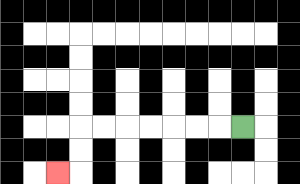{'start': '[10, 5]', 'end': '[2, 7]', 'path_directions': 'L,L,L,L,L,L,L,D,D,L', 'path_coordinates': '[[10, 5], [9, 5], [8, 5], [7, 5], [6, 5], [5, 5], [4, 5], [3, 5], [3, 6], [3, 7], [2, 7]]'}